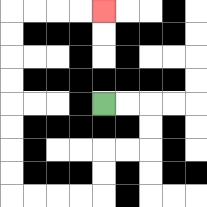{'start': '[4, 4]', 'end': '[4, 0]', 'path_directions': 'R,R,D,D,L,L,D,D,L,L,L,L,U,U,U,U,U,U,U,U,R,R,R,R', 'path_coordinates': '[[4, 4], [5, 4], [6, 4], [6, 5], [6, 6], [5, 6], [4, 6], [4, 7], [4, 8], [3, 8], [2, 8], [1, 8], [0, 8], [0, 7], [0, 6], [0, 5], [0, 4], [0, 3], [0, 2], [0, 1], [0, 0], [1, 0], [2, 0], [3, 0], [4, 0]]'}